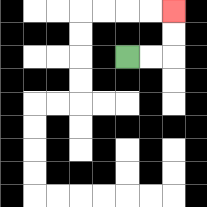{'start': '[5, 2]', 'end': '[7, 0]', 'path_directions': 'R,R,U,U', 'path_coordinates': '[[5, 2], [6, 2], [7, 2], [7, 1], [7, 0]]'}